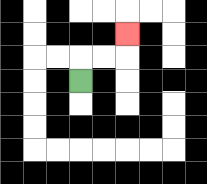{'start': '[3, 3]', 'end': '[5, 1]', 'path_directions': 'U,R,R,U', 'path_coordinates': '[[3, 3], [3, 2], [4, 2], [5, 2], [5, 1]]'}